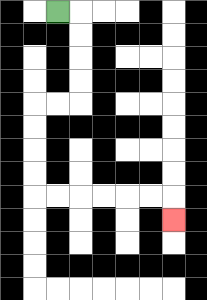{'start': '[2, 0]', 'end': '[7, 9]', 'path_directions': 'R,D,D,D,D,L,L,D,D,D,D,R,R,R,R,R,R,D', 'path_coordinates': '[[2, 0], [3, 0], [3, 1], [3, 2], [3, 3], [3, 4], [2, 4], [1, 4], [1, 5], [1, 6], [1, 7], [1, 8], [2, 8], [3, 8], [4, 8], [5, 8], [6, 8], [7, 8], [7, 9]]'}